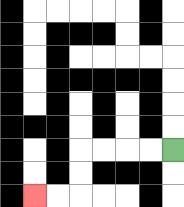{'start': '[7, 6]', 'end': '[1, 8]', 'path_directions': 'L,L,L,L,D,D,L,L', 'path_coordinates': '[[7, 6], [6, 6], [5, 6], [4, 6], [3, 6], [3, 7], [3, 8], [2, 8], [1, 8]]'}